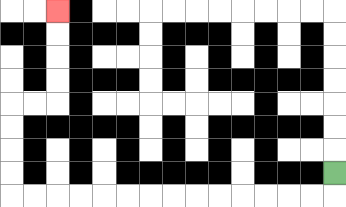{'start': '[14, 7]', 'end': '[2, 0]', 'path_directions': 'D,L,L,L,L,L,L,L,L,L,L,L,L,L,L,U,U,U,U,R,R,U,U,U,U', 'path_coordinates': '[[14, 7], [14, 8], [13, 8], [12, 8], [11, 8], [10, 8], [9, 8], [8, 8], [7, 8], [6, 8], [5, 8], [4, 8], [3, 8], [2, 8], [1, 8], [0, 8], [0, 7], [0, 6], [0, 5], [0, 4], [1, 4], [2, 4], [2, 3], [2, 2], [2, 1], [2, 0]]'}